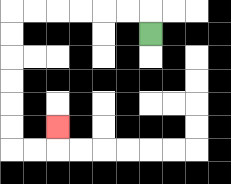{'start': '[6, 1]', 'end': '[2, 5]', 'path_directions': 'U,L,L,L,L,L,L,D,D,D,D,D,D,R,R,U', 'path_coordinates': '[[6, 1], [6, 0], [5, 0], [4, 0], [3, 0], [2, 0], [1, 0], [0, 0], [0, 1], [0, 2], [0, 3], [0, 4], [0, 5], [0, 6], [1, 6], [2, 6], [2, 5]]'}